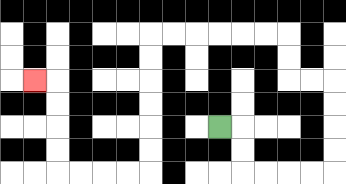{'start': '[9, 5]', 'end': '[1, 3]', 'path_directions': 'R,D,D,R,R,R,R,U,U,U,U,L,L,U,U,L,L,L,L,L,L,D,D,D,D,D,D,L,L,L,L,U,U,U,U,L', 'path_coordinates': '[[9, 5], [10, 5], [10, 6], [10, 7], [11, 7], [12, 7], [13, 7], [14, 7], [14, 6], [14, 5], [14, 4], [14, 3], [13, 3], [12, 3], [12, 2], [12, 1], [11, 1], [10, 1], [9, 1], [8, 1], [7, 1], [6, 1], [6, 2], [6, 3], [6, 4], [6, 5], [6, 6], [6, 7], [5, 7], [4, 7], [3, 7], [2, 7], [2, 6], [2, 5], [2, 4], [2, 3], [1, 3]]'}